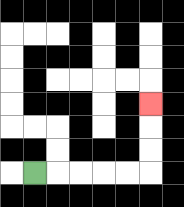{'start': '[1, 7]', 'end': '[6, 4]', 'path_directions': 'R,R,R,R,R,U,U,U', 'path_coordinates': '[[1, 7], [2, 7], [3, 7], [4, 7], [5, 7], [6, 7], [6, 6], [6, 5], [6, 4]]'}